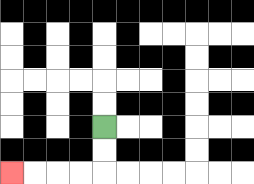{'start': '[4, 5]', 'end': '[0, 7]', 'path_directions': 'D,D,L,L,L,L', 'path_coordinates': '[[4, 5], [4, 6], [4, 7], [3, 7], [2, 7], [1, 7], [0, 7]]'}